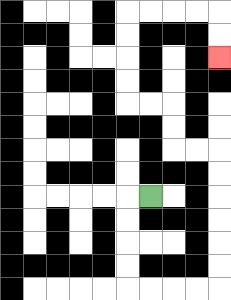{'start': '[6, 8]', 'end': '[9, 2]', 'path_directions': 'L,D,D,D,D,R,R,R,R,U,U,U,U,U,U,L,L,U,U,L,L,U,U,U,U,R,R,R,R,D,D', 'path_coordinates': '[[6, 8], [5, 8], [5, 9], [5, 10], [5, 11], [5, 12], [6, 12], [7, 12], [8, 12], [9, 12], [9, 11], [9, 10], [9, 9], [9, 8], [9, 7], [9, 6], [8, 6], [7, 6], [7, 5], [7, 4], [6, 4], [5, 4], [5, 3], [5, 2], [5, 1], [5, 0], [6, 0], [7, 0], [8, 0], [9, 0], [9, 1], [9, 2]]'}